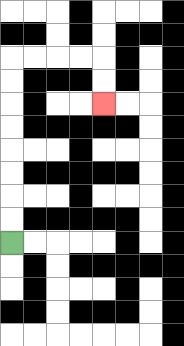{'start': '[0, 10]', 'end': '[4, 4]', 'path_directions': 'U,U,U,U,U,U,U,U,R,R,R,R,D,D', 'path_coordinates': '[[0, 10], [0, 9], [0, 8], [0, 7], [0, 6], [0, 5], [0, 4], [0, 3], [0, 2], [1, 2], [2, 2], [3, 2], [4, 2], [4, 3], [4, 4]]'}